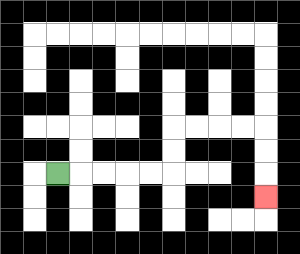{'start': '[2, 7]', 'end': '[11, 8]', 'path_directions': 'R,R,R,R,R,U,U,R,R,R,R,D,D,D', 'path_coordinates': '[[2, 7], [3, 7], [4, 7], [5, 7], [6, 7], [7, 7], [7, 6], [7, 5], [8, 5], [9, 5], [10, 5], [11, 5], [11, 6], [11, 7], [11, 8]]'}